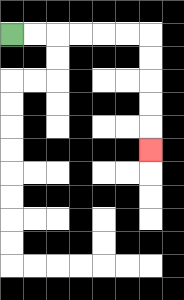{'start': '[0, 1]', 'end': '[6, 6]', 'path_directions': 'R,R,R,R,R,R,D,D,D,D,D', 'path_coordinates': '[[0, 1], [1, 1], [2, 1], [3, 1], [4, 1], [5, 1], [6, 1], [6, 2], [6, 3], [6, 4], [6, 5], [6, 6]]'}